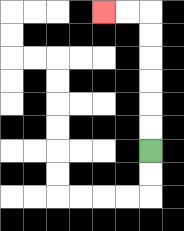{'start': '[6, 6]', 'end': '[4, 0]', 'path_directions': 'U,U,U,U,U,U,L,L', 'path_coordinates': '[[6, 6], [6, 5], [6, 4], [6, 3], [6, 2], [6, 1], [6, 0], [5, 0], [4, 0]]'}